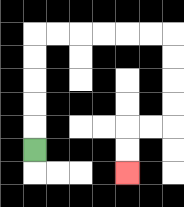{'start': '[1, 6]', 'end': '[5, 7]', 'path_directions': 'U,U,U,U,U,R,R,R,R,R,R,D,D,D,D,L,L,D,D', 'path_coordinates': '[[1, 6], [1, 5], [1, 4], [1, 3], [1, 2], [1, 1], [2, 1], [3, 1], [4, 1], [5, 1], [6, 1], [7, 1], [7, 2], [7, 3], [7, 4], [7, 5], [6, 5], [5, 5], [5, 6], [5, 7]]'}